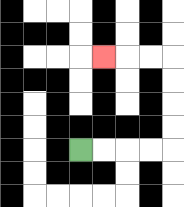{'start': '[3, 6]', 'end': '[4, 2]', 'path_directions': 'R,R,R,R,U,U,U,U,L,L,L', 'path_coordinates': '[[3, 6], [4, 6], [5, 6], [6, 6], [7, 6], [7, 5], [7, 4], [7, 3], [7, 2], [6, 2], [5, 2], [4, 2]]'}